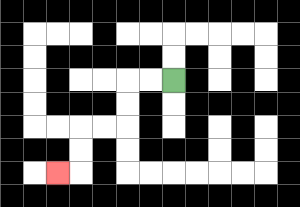{'start': '[7, 3]', 'end': '[2, 7]', 'path_directions': 'L,L,D,D,L,L,D,D,L', 'path_coordinates': '[[7, 3], [6, 3], [5, 3], [5, 4], [5, 5], [4, 5], [3, 5], [3, 6], [3, 7], [2, 7]]'}